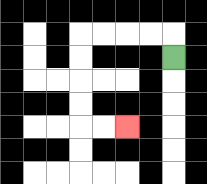{'start': '[7, 2]', 'end': '[5, 5]', 'path_directions': 'U,L,L,L,L,D,D,D,D,R,R', 'path_coordinates': '[[7, 2], [7, 1], [6, 1], [5, 1], [4, 1], [3, 1], [3, 2], [3, 3], [3, 4], [3, 5], [4, 5], [5, 5]]'}